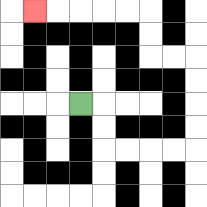{'start': '[3, 4]', 'end': '[1, 0]', 'path_directions': 'R,D,D,R,R,R,R,U,U,U,U,L,L,U,U,L,L,L,L,L', 'path_coordinates': '[[3, 4], [4, 4], [4, 5], [4, 6], [5, 6], [6, 6], [7, 6], [8, 6], [8, 5], [8, 4], [8, 3], [8, 2], [7, 2], [6, 2], [6, 1], [6, 0], [5, 0], [4, 0], [3, 0], [2, 0], [1, 0]]'}